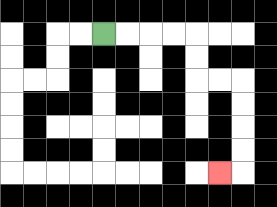{'start': '[4, 1]', 'end': '[9, 7]', 'path_directions': 'R,R,R,R,D,D,R,R,D,D,D,D,L', 'path_coordinates': '[[4, 1], [5, 1], [6, 1], [7, 1], [8, 1], [8, 2], [8, 3], [9, 3], [10, 3], [10, 4], [10, 5], [10, 6], [10, 7], [9, 7]]'}